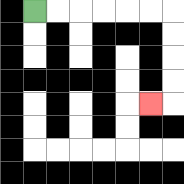{'start': '[1, 0]', 'end': '[6, 4]', 'path_directions': 'R,R,R,R,R,R,D,D,D,D,L', 'path_coordinates': '[[1, 0], [2, 0], [3, 0], [4, 0], [5, 0], [6, 0], [7, 0], [7, 1], [7, 2], [7, 3], [7, 4], [6, 4]]'}